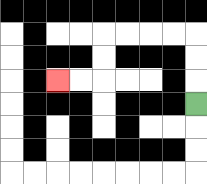{'start': '[8, 4]', 'end': '[2, 3]', 'path_directions': 'U,U,U,L,L,L,L,D,D,L,L', 'path_coordinates': '[[8, 4], [8, 3], [8, 2], [8, 1], [7, 1], [6, 1], [5, 1], [4, 1], [4, 2], [4, 3], [3, 3], [2, 3]]'}